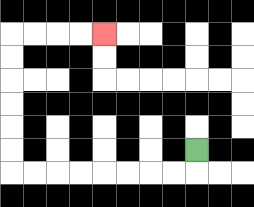{'start': '[8, 6]', 'end': '[4, 1]', 'path_directions': 'D,L,L,L,L,L,L,L,L,U,U,U,U,U,U,R,R,R,R', 'path_coordinates': '[[8, 6], [8, 7], [7, 7], [6, 7], [5, 7], [4, 7], [3, 7], [2, 7], [1, 7], [0, 7], [0, 6], [0, 5], [0, 4], [0, 3], [0, 2], [0, 1], [1, 1], [2, 1], [3, 1], [4, 1]]'}